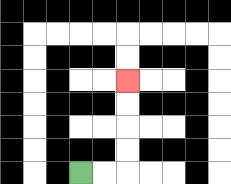{'start': '[3, 7]', 'end': '[5, 3]', 'path_directions': 'R,R,U,U,U,U', 'path_coordinates': '[[3, 7], [4, 7], [5, 7], [5, 6], [5, 5], [5, 4], [5, 3]]'}